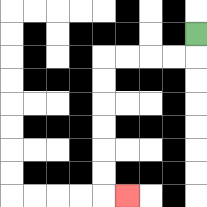{'start': '[8, 1]', 'end': '[5, 8]', 'path_directions': 'D,L,L,L,L,D,D,D,D,D,D,R', 'path_coordinates': '[[8, 1], [8, 2], [7, 2], [6, 2], [5, 2], [4, 2], [4, 3], [4, 4], [4, 5], [4, 6], [4, 7], [4, 8], [5, 8]]'}